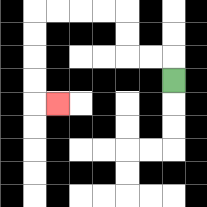{'start': '[7, 3]', 'end': '[2, 4]', 'path_directions': 'U,L,L,U,U,L,L,L,L,D,D,D,D,R', 'path_coordinates': '[[7, 3], [7, 2], [6, 2], [5, 2], [5, 1], [5, 0], [4, 0], [3, 0], [2, 0], [1, 0], [1, 1], [1, 2], [1, 3], [1, 4], [2, 4]]'}